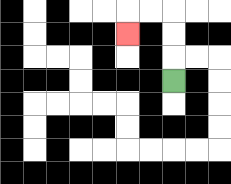{'start': '[7, 3]', 'end': '[5, 1]', 'path_directions': 'U,U,U,L,L,D', 'path_coordinates': '[[7, 3], [7, 2], [7, 1], [7, 0], [6, 0], [5, 0], [5, 1]]'}